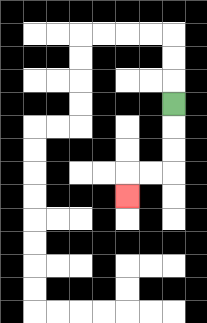{'start': '[7, 4]', 'end': '[5, 8]', 'path_directions': 'D,D,D,L,L,D', 'path_coordinates': '[[7, 4], [7, 5], [7, 6], [7, 7], [6, 7], [5, 7], [5, 8]]'}